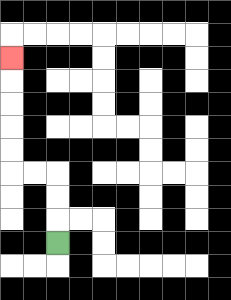{'start': '[2, 10]', 'end': '[0, 2]', 'path_directions': 'U,U,U,L,L,U,U,U,U,U', 'path_coordinates': '[[2, 10], [2, 9], [2, 8], [2, 7], [1, 7], [0, 7], [0, 6], [0, 5], [0, 4], [0, 3], [0, 2]]'}